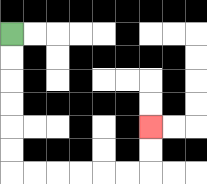{'start': '[0, 1]', 'end': '[6, 5]', 'path_directions': 'D,D,D,D,D,D,R,R,R,R,R,R,U,U', 'path_coordinates': '[[0, 1], [0, 2], [0, 3], [0, 4], [0, 5], [0, 6], [0, 7], [1, 7], [2, 7], [3, 7], [4, 7], [5, 7], [6, 7], [6, 6], [6, 5]]'}